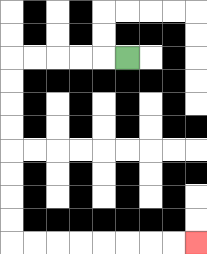{'start': '[5, 2]', 'end': '[8, 10]', 'path_directions': 'L,L,L,L,L,D,D,D,D,D,D,D,D,R,R,R,R,R,R,R,R', 'path_coordinates': '[[5, 2], [4, 2], [3, 2], [2, 2], [1, 2], [0, 2], [0, 3], [0, 4], [0, 5], [0, 6], [0, 7], [0, 8], [0, 9], [0, 10], [1, 10], [2, 10], [3, 10], [4, 10], [5, 10], [6, 10], [7, 10], [8, 10]]'}